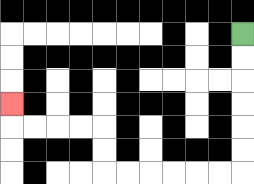{'start': '[10, 1]', 'end': '[0, 4]', 'path_directions': 'D,D,D,D,D,D,L,L,L,L,L,L,U,U,L,L,L,L,U', 'path_coordinates': '[[10, 1], [10, 2], [10, 3], [10, 4], [10, 5], [10, 6], [10, 7], [9, 7], [8, 7], [7, 7], [6, 7], [5, 7], [4, 7], [4, 6], [4, 5], [3, 5], [2, 5], [1, 5], [0, 5], [0, 4]]'}